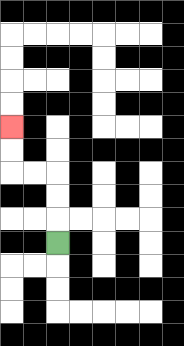{'start': '[2, 10]', 'end': '[0, 5]', 'path_directions': 'U,U,U,L,L,U,U', 'path_coordinates': '[[2, 10], [2, 9], [2, 8], [2, 7], [1, 7], [0, 7], [0, 6], [0, 5]]'}